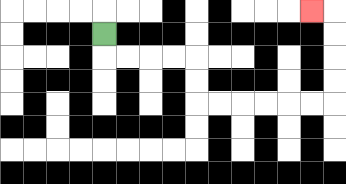{'start': '[4, 1]', 'end': '[13, 0]', 'path_directions': 'D,R,R,R,R,D,D,R,R,R,R,R,R,U,U,U,U,L', 'path_coordinates': '[[4, 1], [4, 2], [5, 2], [6, 2], [7, 2], [8, 2], [8, 3], [8, 4], [9, 4], [10, 4], [11, 4], [12, 4], [13, 4], [14, 4], [14, 3], [14, 2], [14, 1], [14, 0], [13, 0]]'}